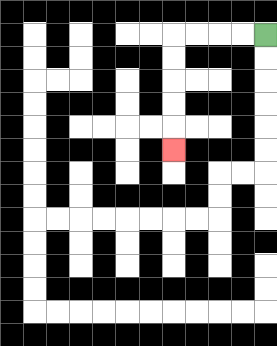{'start': '[11, 1]', 'end': '[7, 6]', 'path_directions': 'L,L,L,L,D,D,D,D,D', 'path_coordinates': '[[11, 1], [10, 1], [9, 1], [8, 1], [7, 1], [7, 2], [7, 3], [7, 4], [7, 5], [7, 6]]'}